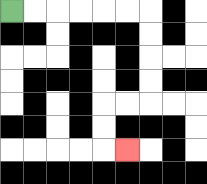{'start': '[0, 0]', 'end': '[5, 6]', 'path_directions': 'R,R,R,R,R,R,D,D,D,D,L,L,D,D,R', 'path_coordinates': '[[0, 0], [1, 0], [2, 0], [3, 0], [4, 0], [5, 0], [6, 0], [6, 1], [6, 2], [6, 3], [6, 4], [5, 4], [4, 4], [4, 5], [4, 6], [5, 6]]'}